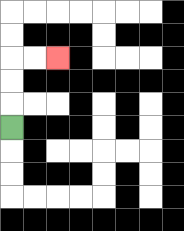{'start': '[0, 5]', 'end': '[2, 2]', 'path_directions': 'U,U,U,R,R', 'path_coordinates': '[[0, 5], [0, 4], [0, 3], [0, 2], [1, 2], [2, 2]]'}